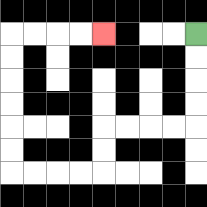{'start': '[8, 1]', 'end': '[4, 1]', 'path_directions': 'D,D,D,D,L,L,L,L,D,D,L,L,L,L,U,U,U,U,U,U,R,R,R,R', 'path_coordinates': '[[8, 1], [8, 2], [8, 3], [8, 4], [8, 5], [7, 5], [6, 5], [5, 5], [4, 5], [4, 6], [4, 7], [3, 7], [2, 7], [1, 7], [0, 7], [0, 6], [0, 5], [0, 4], [0, 3], [0, 2], [0, 1], [1, 1], [2, 1], [3, 1], [4, 1]]'}